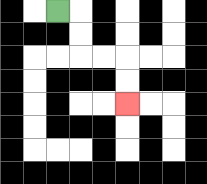{'start': '[2, 0]', 'end': '[5, 4]', 'path_directions': 'R,D,D,R,R,D,D', 'path_coordinates': '[[2, 0], [3, 0], [3, 1], [3, 2], [4, 2], [5, 2], [5, 3], [5, 4]]'}